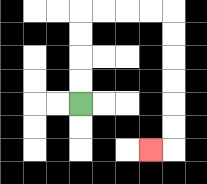{'start': '[3, 4]', 'end': '[6, 6]', 'path_directions': 'U,U,U,U,R,R,R,R,D,D,D,D,D,D,L', 'path_coordinates': '[[3, 4], [3, 3], [3, 2], [3, 1], [3, 0], [4, 0], [5, 0], [6, 0], [7, 0], [7, 1], [7, 2], [7, 3], [7, 4], [7, 5], [7, 6], [6, 6]]'}